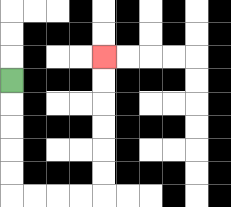{'start': '[0, 3]', 'end': '[4, 2]', 'path_directions': 'D,D,D,D,D,R,R,R,R,U,U,U,U,U,U', 'path_coordinates': '[[0, 3], [0, 4], [0, 5], [0, 6], [0, 7], [0, 8], [1, 8], [2, 8], [3, 8], [4, 8], [4, 7], [4, 6], [4, 5], [4, 4], [4, 3], [4, 2]]'}